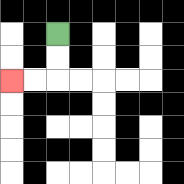{'start': '[2, 1]', 'end': '[0, 3]', 'path_directions': 'D,D,L,L', 'path_coordinates': '[[2, 1], [2, 2], [2, 3], [1, 3], [0, 3]]'}